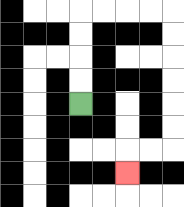{'start': '[3, 4]', 'end': '[5, 7]', 'path_directions': 'U,U,U,U,R,R,R,R,D,D,D,D,D,D,L,L,D', 'path_coordinates': '[[3, 4], [3, 3], [3, 2], [3, 1], [3, 0], [4, 0], [5, 0], [6, 0], [7, 0], [7, 1], [7, 2], [7, 3], [7, 4], [7, 5], [7, 6], [6, 6], [5, 6], [5, 7]]'}